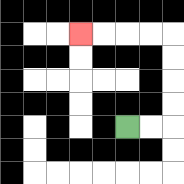{'start': '[5, 5]', 'end': '[3, 1]', 'path_directions': 'R,R,U,U,U,U,L,L,L,L', 'path_coordinates': '[[5, 5], [6, 5], [7, 5], [7, 4], [7, 3], [7, 2], [7, 1], [6, 1], [5, 1], [4, 1], [3, 1]]'}